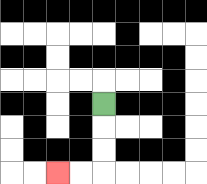{'start': '[4, 4]', 'end': '[2, 7]', 'path_directions': 'D,D,D,L,L', 'path_coordinates': '[[4, 4], [4, 5], [4, 6], [4, 7], [3, 7], [2, 7]]'}